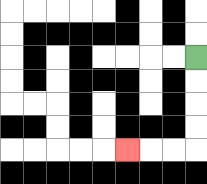{'start': '[8, 2]', 'end': '[5, 6]', 'path_directions': 'D,D,D,D,L,L,L', 'path_coordinates': '[[8, 2], [8, 3], [8, 4], [8, 5], [8, 6], [7, 6], [6, 6], [5, 6]]'}